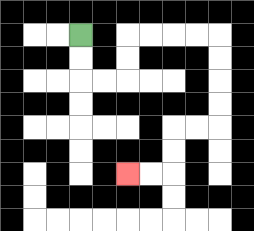{'start': '[3, 1]', 'end': '[5, 7]', 'path_directions': 'D,D,R,R,U,U,R,R,R,R,D,D,D,D,L,L,D,D,L,L', 'path_coordinates': '[[3, 1], [3, 2], [3, 3], [4, 3], [5, 3], [5, 2], [5, 1], [6, 1], [7, 1], [8, 1], [9, 1], [9, 2], [9, 3], [9, 4], [9, 5], [8, 5], [7, 5], [7, 6], [7, 7], [6, 7], [5, 7]]'}